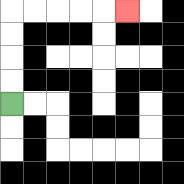{'start': '[0, 4]', 'end': '[5, 0]', 'path_directions': 'U,U,U,U,R,R,R,R,R', 'path_coordinates': '[[0, 4], [0, 3], [0, 2], [0, 1], [0, 0], [1, 0], [2, 0], [3, 0], [4, 0], [5, 0]]'}